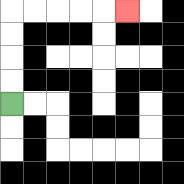{'start': '[0, 4]', 'end': '[5, 0]', 'path_directions': 'U,U,U,U,R,R,R,R,R', 'path_coordinates': '[[0, 4], [0, 3], [0, 2], [0, 1], [0, 0], [1, 0], [2, 0], [3, 0], [4, 0], [5, 0]]'}